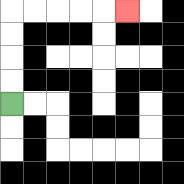{'start': '[0, 4]', 'end': '[5, 0]', 'path_directions': 'U,U,U,U,R,R,R,R,R', 'path_coordinates': '[[0, 4], [0, 3], [0, 2], [0, 1], [0, 0], [1, 0], [2, 0], [3, 0], [4, 0], [5, 0]]'}